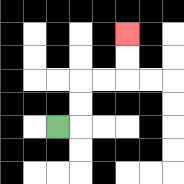{'start': '[2, 5]', 'end': '[5, 1]', 'path_directions': 'R,U,U,R,R,U,U', 'path_coordinates': '[[2, 5], [3, 5], [3, 4], [3, 3], [4, 3], [5, 3], [5, 2], [5, 1]]'}